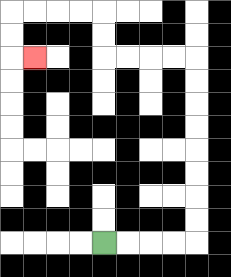{'start': '[4, 10]', 'end': '[1, 2]', 'path_directions': 'R,R,R,R,U,U,U,U,U,U,U,U,L,L,L,L,U,U,L,L,L,L,D,D,R', 'path_coordinates': '[[4, 10], [5, 10], [6, 10], [7, 10], [8, 10], [8, 9], [8, 8], [8, 7], [8, 6], [8, 5], [8, 4], [8, 3], [8, 2], [7, 2], [6, 2], [5, 2], [4, 2], [4, 1], [4, 0], [3, 0], [2, 0], [1, 0], [0, 0], [0, 1], [0, 2], [1, 2]]'}